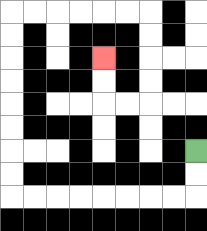{'start': '[8, 6]', 'end': '[4, 2]', 'path_directions': 'D,D,L,L,L,L,L,L,L,L,U,U,U,U,U,U,U,U,R,R,R,R,R,R,D,D,D,D,L,L,U,U', 'path_coordinates': '[[8, 6], [8, 7], [8, 8], [7, 8], [6, 8], [5, 8], [4, 8], [3, 8], [2, 8], [1, 8], [0, 8], [0, 7], [0, 6], [0, 5], [0, 4], [0, 3], [0, 2], [0, 1], [0, 0], [1, 0], [2, 0], [3, 0], [4, 0], [5, 0], [6, 0], [6, 1], [6, 2], [6, 3], [6, 4], [5, 4], [4, 4], [4, 3], [4, 2]]'}